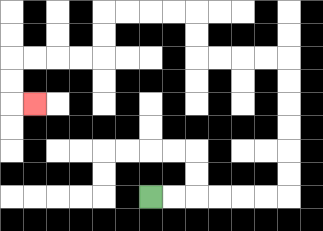{'start': '[6, 8]', 'end': '[1, 4]', 'path_directions': 'R,R,R,R,R,R,U,U,U,U,U,U,L,L,L,L,U,U,L,L,L,L,D,D,L,L,L,L,D,D,R', 'path_coordinates': '[[6, 8], [7, 8], [8, 8], [9, 8], [10, 8], [11, 8], [12, 8], [12, 7], [12, 6], [12, 5], [12, 4], [12, 3], [12, 2], [11, 2], [10, 2], [9, 2], [8, 2], [8, 1], [8, 0], [7, 0], [6, 0], [5, 0], [4, 0], [4, 1], [4, 2], [3, 2], [2, 2], [1, 2], [0, 2], [0, 3], [0, 4], [1, 4]]'}